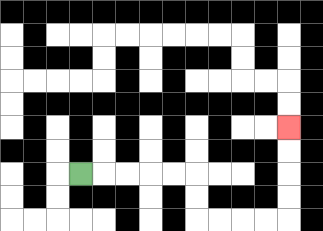{'start': '[3, 7]', 'end': '[12, 5]', 'path_directions': 'R,R,R,R,R,D,D,R,R,R,R,U,U,U,U', 'path_coordinates': '[[3, 7], [4, 7], [5, 7], [6, 7], [7, 7], [8, 7], [8, 8], [8, 9], [9, 9], [10, 9], [11, 9], [12, 9], [12, 8], [12, 7], [12, 6], [12, 5]]'}